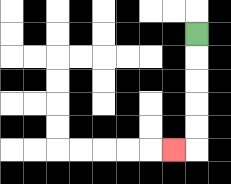{'start': '[8, 1]', 'end': '[7, 6]', 'path_directions': 'D,D,D,D,D,L', 'path_coordinates': '[[8, 1], [8, 2], [8, 3], [8, 4], [8, 5], [8, 6], [7, 6]]'}